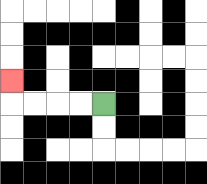{'start': '[4, 4]', 'end': '[0, 3]', 'path_directions': 'L,L,L,L,U', 'path_coordinates': '[[4, 4], [3, 4], [2, 4], [1, 4], [0, 4], [0, 3]]'}